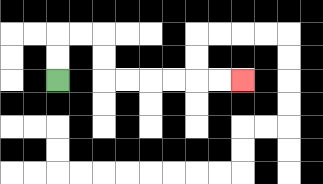{'start': '[2, 3]', 'end': '[10, 3]', 'path_directions': 'U,U,R,R,D,D,R,R,R,R,R,R', 'path_coordinates': '[[2, 3], [2, 2], [2, 1], [3, 1], [4, 1], [4, 2], [4, 3], [5, 3], [6, 3], [7, 3], [8, 3], [9, 3], [10, 3]]'}